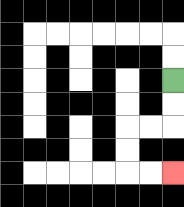{'start': '[7, 3]', 'end': '[7, 7]', 'path_directions': 'D,D,L,L,D,D,R,R', 'path_coordinates': '[[7, 3], [7, 4], [7, 5], [6, 5], [5, 5], [5, 6], [5, 7], [6, 7], [7, 7]]'}